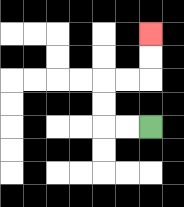{'start': '[6, 5]', 'end': '[6, 1]', 'path_directions': 'L,L,U,U,R,R,U,U', 'path_coordinates': '[[6, 5], [5, 5], [4, 5], [4, 4], [4, 3], [5, 3], [6, 3], [6, 2], [6, 1]]'}